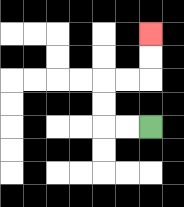{'start': '[6, 5]', 'end': '[6, 1]', 'path_directions': 'L,L,U,U,R,R,U,U', 'path_coordinates': '[[6, 5], [5, 5], [4, 5], [4, 4], [4, 3], [5, 3], [6, 3], [6, 2], [6, 1]]'}